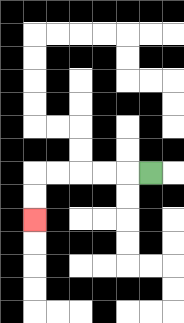{'start': '[6, 7]', 'end': '[1, 9]', 'path_directions': 'L,L,L,L,L,D,D', 'path_coordinates': '[[6, 7], [5, 7], [4, 7], [3, 7], [2, 7], [1, 7], [1, 8], [1, 9]]'}